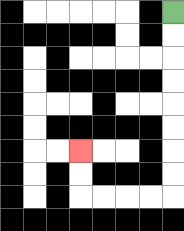{'start': '[7, 0]', 'end': '[3, 6]', 'path_directions': 'D,D,D,D,D,D,D,D,L,L,L,L,U,U', 'path_coordinates': '[[7, 0], [7, 1], [7, 2], [7, 3], [7, 4], [7, 5], [7, 6], [7, 7], [7, 8], [6, 8], [5, 8], [4, 8], [3, 8], [3, 7], [3, 6]]'}